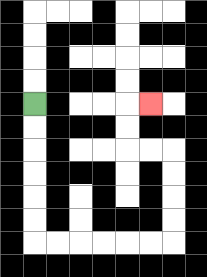{'start': '[1, 4]', 'end': '[6, 4]', 'path_directions': 'D,D,D,D,D,D,R,R,R,R,R,R,U,U,U,U,L,L,U,U,R', 'path_coordinates': '[[1, 4], [1, 5], [1, 6], [1, 7], [1, 8], [1, 9], [1, 10], [2, 10], [3, 10], [4, 10], [5, 10], [6, 10], [7, 10], [7, 9], [7, 8], [7, 7], [7, 6], [6, 6], [5, 6], [5, 5], [5, 4], [6, 4]]'}